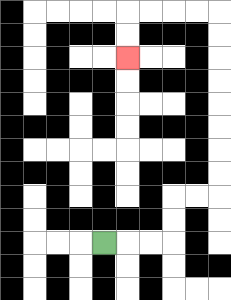{'start': '[4, 10]', 'end': '[5, 2]', 'path_directions': 'R,R,R,U,U,R,R,U,U,U,U,U,U,U,U,L,L,L,L,D,D', 'path_coordinates': '[[4, 10], [5, 10], [6, 10], [7, 10], [7, 9], [7, 8], [8, 8], [9, 8], [9, 7], [9, 6], [9, 5], [9, 4], [9, 3], [9, 2], [9, 1], [9, 0], [8, 0], [7, 0], [6, 0], [5, 0], [5, 1], [5, 2]]'}